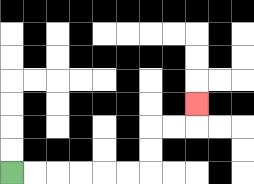{'start': '[0, 7]', 'end': '[8, 4]', 'path_directions': 'R,R,R,R,R,R,U,U,R,R,U', 'path_coordinates': '[[0, 7], [1, 7], [2, 7], [3, 7], [4, 7], [5, 7], [6, 7], [6, 6], [6, 5], [7, 5], [8, 5], [8, 4]]'}